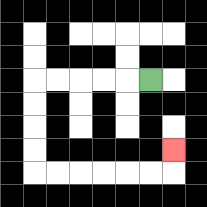{'start': '[6, 3]', 'end': '[7, 6]', 'path_directions': 'L,L,L,L,L,D,D,D,D,R,R,R,R,R,R,U', 'path_coordinates': '[[6, 3], [5, 3], [4, 3], [3, 3], [2, 3], [1, 3], [1, 4], [1, 5], [1, 6], [1, 7], [2, 7], [3, 7], [4, 7], [5, 7], [6, 7], [7, 7], [7, 6]]'}